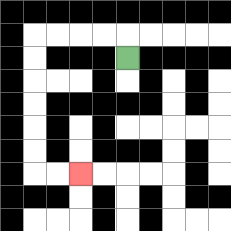{'start': '[5, 2]', 'end': '[3, 7]', 'path_directions': 'U,L,L,L,L,D,D,D,D,D,D,R,R', 'path_coordinates': '[[5, 2], [5, 1], [4, 1], [3, 1], [2, 1], [1, 1], [1, 2], [1, 3], [1, 4], [1, 5], [1, 6], [1, 7], [2, 7], [3, 7]]'}